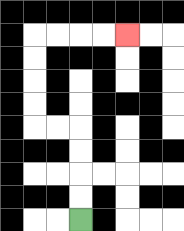{'start': '[3, 9]', 'end': '[5, 1]', 'path_directions': 'U,U,U,U,L,L,U,U,U,U,R,R,R,R', 'path_coordinates': '[[3, 9], [3, 8], [3, 7], [3, 6], [3, 5], [2, 5], [1, 5], [1, 4], [1, 3], [1, 2], [1, 1], [2, 1], [3, 1], [4, 1], [5, 1]]'}